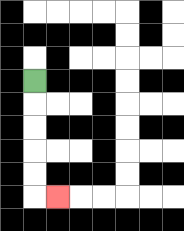{'start': '[1, 3]', 'end': '[2, 8]', 'path_directions': 'D,D,D,D,D,R', 'path_coordinates': '[[1, 3], [1, 4], [1, 5], [1, 6], [1, 7], [1, 8], [2, 8]]'}